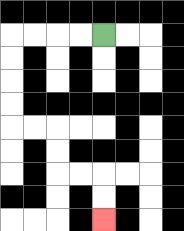{'start': '[4, 1]', 'end': '[4, 9]', 'path_directions': 'L,L,L,L,D,D,D,D,R,R,D,D,R,R,D,D', 'path_coordinates': '[[4, 1], [3, 1], [2, 1], [1, 1], [0, 1], [0, 2], [0, 3], [0, 4], [0, 5], [1, 5], [2, 5], [2, 6], [2, 7], [3, 7], [4, 7], [4, 8], [4, 9]]'}